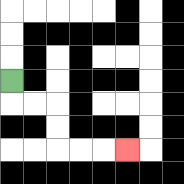{'start': '[0, 3]', 'end': '[5, 6]', 'path_directions': 'D,R,R,D,D,R,R,R', 'path_coordinates': '[[0, 3], [0, 4], [1, 4], [2, 4], [2, 5], [2, 6], [3, 6], [4, 6], [5, 6]]'}